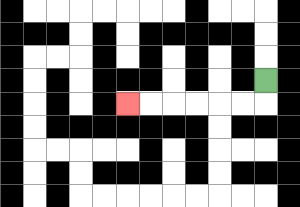{'start': '[11, 3]', 'end': '[5, 4]', 'path_directions': 'D,L,L,L,L,L,L', 'path_coordinates': '[[11, 3], [11, 4], [10, 4], [9, 4], [8, 4], [7, 4], [6, 4], [5, 4]]'}